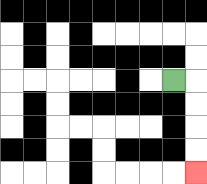{'start': '[7, 3]', 'end': '[8, 7]', 'path_directions': 'R,D,D,D,D', 'path_coordinates': '[[7, 3], [8, 3], [8, 4], [8, 5], [8, 6], [8, 7]]'}